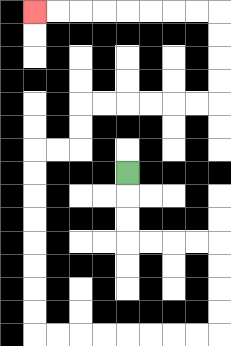{'start': '[5, 7]', 'end': '[1, 0]', 'path_directions': 'D,D,D,R,R,R,R,D,D,D,D,L,L,L,L,L,L,L,L,U,U,U,U,U,U,U,U,R,R,U,U,R,R,R,R,R,R,U,U,U,U,L,L,L,L,L,L,L,L', 'path_coordinates': '[[5, 7], [5, 8], [5, 9], [5, 10], [6, 10], [7, 10], [8, 10], [9, 10], [9, 11], [9, 12], [9, 13], [9, 14], [8, 14], [7, 14], [6, 14], [5, 14], [4, 14], [3, 14], [2, 14], [1, 14], [1, 13], [1, 12], [1, 11], [1, 10], [1, 9], [1, 8], [1, 7], [1, 6], [2, 6], [3, 6], [3, 5], [3, 4], [4, 4], [5, 4], [6, 4], [7, 4], [8, 4], [9, 4], [9, 3], [9, 2], [9, 1], [9, 0], [8, 0], [7, 0], [6, 0], [5, 0], [4, 0], [3, 0], [2, 0], [1, 0]]'}